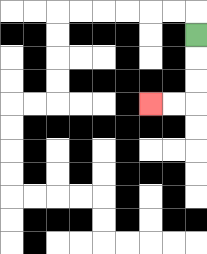{'start': '[8, 1]', 'end': '[6, 4]', 'path_directions': 'D,D,D,L,L', 'path_coordinates': '[[8, 1], [8, 2], [8, 3], [8, 4], [7, 4], [6, 4]]'}